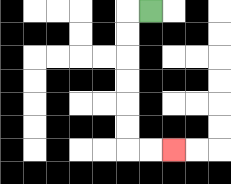{'start': '[6, 0]', 'end': '[7, 6]', 'path_directions': 'L,D,D,D,D,D,D,R,R', 'path_coordinates': '[[6, 0], [5, 0], [5, 1], [5, 2], [5, 3], [5, 4], [5, 5], [5, 6], [6, 6], [7, 6]]'}